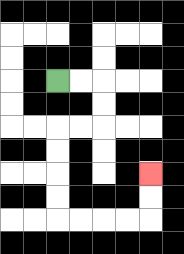{'start': '[2, 3]', 'end': '[6, 7]', 'path_directions': 'R,R,D,D,L,L,D,D,D,D,R,R,R,R,U,U', 'path_coordinates': '[[2, 3], [3, 3], [4, 3], [4, 4], [4, 5], [3, 5], [2, 5], [2, 6], [2, 7], [2, 8], [2, 9], [3, 9], [4, 9], [5, 9], [6, 9], [6, 8], [6, 7]]'}